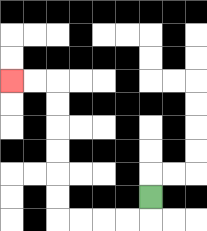{'start': '[6, 8]', 'end': '[0, 3]', 'path_directions': 'D,L,L,L,L,U,U,U,U,U,U,L,L', 'path_coordinates': '[[6, 8], [6, 9], [5, 9], [4, 9], [3, 9], [2, 9], [2, 8], [2, 7], [2, 6], [2, 5], [2, 4], [2, 3], [1, 3], [0, 3]]'}